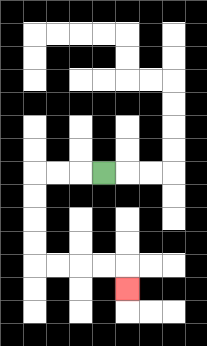{'start': '[4, 7]', 'end': '[5, 12]', 'path_directions': 'L,L,L,D,D,D,D,R,R,R,R,D', 'path_coordinates': '[[4, 7], [3, 7], [2, 7], [1, 7], [1, 8], [1, 9], [1, 10], [1, 11], [2, 11], [3, 11], [4, 11], [5, 11], [5, 12]]'}